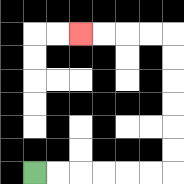{'start': '[1, 7]', 'end': '[3, 1]', 'path_directions': 'R,R,R,R,R,R,U,U,U,U,U,U,L,L,L,L', 'path_coordinates': '[[1, 7], [2, 7], [3, 7], [4, 7], [5, 7], [6, 7], [7, 7], [7, 6], [7, 5], [7, 4], [7, 3], [7, 2], [7, 1], [6, 1], [5, 1], [4, 1], [3, 1]]'}